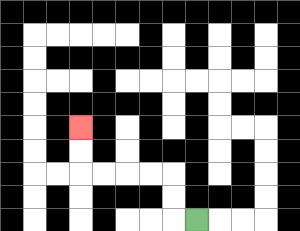{'start': '[8, 9]', 'end': '[3, 5]', 'path_directions': 'L,U,U,L,L,L,L,U,U', 'path_coordinates': '[[8, 9], [7, 9], [7, 8], [7, 7], [6, 7], [5, 7], [4, 7], [3, 7], [3, 6], [3, 5]]'}